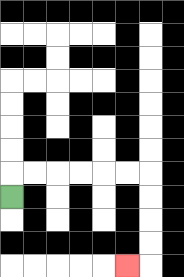{'start': '[0, 8]', 'end': '[5, 11]', 'path_directions': 'U,R,R,R,R,R,R,D,D,D,D,L', 'path_coordinates': '[[0, 8], [0, 7], [1, 7], [2, 7], [3, 7], [4, 7], [5, 7], [6, 7], [6, 8], [6, 9], [6, 10], [6, 11], [5, 11]]'}